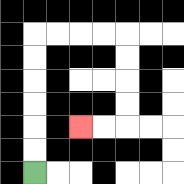{'start': '[1, 7]', 'end': '[3, 5]', 'path_directions': 'U,U,U,U,U,U,R,R,R,R,D,D,D,D,L,L', 'path_coordinates': '[[1, 7], [1, 6], [1, 5], [1, 4], [1, 3], [1, 2], [1, 1], [2, 1], [3, 1], [4, 1], [5, 1], [5, 2], [5, 3], [5, 4], [5, 5], [4, 5], [3, 5]]'}